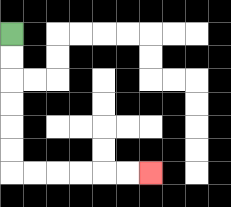{'start': '[0, 1]', 'end': '[6, 7]', 'path_directions': 'D,D,D,D,D,D,R,R,R,R,R,R', 'path_coordinates': '[[0, 1], [0, 2], [0, 3], [0, 4], [0, 5], [0, 6], [0, 7], [1, 7], [2, 7], [3, 7], [4, 7], [5, 7], [6, 7]]'}